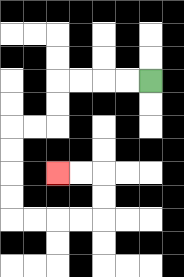{'start': '[6, 3]', 'end': '[2, 7]', 'path_directions': 'L,L,L,L,D,D,L,L,D,D,D,D,R,R,R,R,U,U,L,L', 'path_coordinates': '[[6, 3], [5, 3], [4, 3], [3, 3], [2, 3], [2, 4], [2, 5], [1, 5], [0, 5], [0, 6], [0, 7], [0, 8], [0, 9], [1, 9], [2, 9], [3, 9], [4, 9], [4, 8], [4, 7], [3, 7], [2, 7]]'}